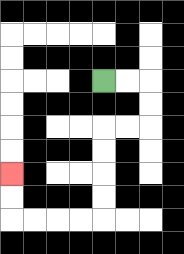{'start': '[4, 3]', 'end': '[0, 7]', 'path_directions': 'R,R,D,D,L,L,D,D,D,D,L,L,L,L,U,U', 'path_coordinates': '[[4, 3], [5, 3], [6, 3], [6, 4], [6, 5], [5, 5], [4, 5], [4, 6], [4, 7], [4, 8], [4, 9], [3, 9], [2, 9], [1, 9], [0, 9], [0, 8], [0, 7]]'}